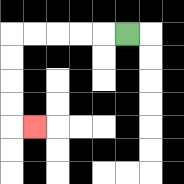{'start': '[5, 1]', 'end': '[1, 5]', 'path_directions': 'L,L,L,L,L,D,D,D,D,R', 'path_coordinates': '[[5, 1], [4, 1], [3, 1], [2, 1], [1, 1], [0, 1], [0, 2], [0, 3], [0, 4], [0, 5], [1, 5]]'}